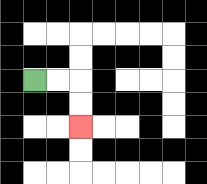{'start': '[1, 3]', 'end': '[3, 5]', 'path_directions': 'R,R,D,D', 'path_coordinates': '[[1, 3], [2, 3], [3, 3], [3, 4], [3, 5]]'}